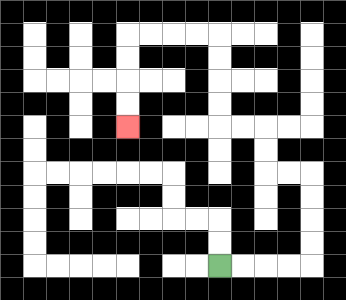{'start': '[9, 11]', 'end': '[5, 5]', 'path_directions': 'R,R,R,R,U,U,U,U,L,L,U,U,L,L,U,U,U,U,L,L,L,L,D,D,D,D', 'path_coordinates': '[[9, 11], [10, 11], [11, 11], [12, 11], [13, 11], [13, 10], [13, 9], [13, 8], [13, 7], [12, 7], [11, 7], [11, 6], [11, 5], [10, 5], [9, 5], [9, 4], [9, 3], [9, 2], [9, 1], [8, 1], [7, 1], [6, 1], [5, 1], [5, 2], [5, 3], [5, 4], [5, 5]]'}